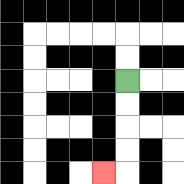{'start': '[5, 3]', 'end': '[4, 7]', 'path_directions': 'D,D,D,D,L', 'path_coordinates': '[[5, 3], [5, 4], [5, 5], [5, 6], [5, 7], [4, 7]]'}